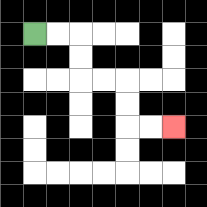{'start': '[1, 1]', 'end': '[7, 5]', 'path_directions': 'R,R,D,D,R,R,D,D,R,R', 'path_coordinates': '[[1, 1], [2, 1], [3, 1], [3, 2], [3, 3], [4, 3], [5, 3], [5, 4], [5, 5], [6, 5], [7, 5]]'}